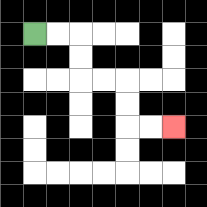{'start': '[1, 1]', 'end': '[7, 5]', 'path_directions': 'R,R,D,D,R,R,D,D,R,R', 'path_coordinates': '[[1, 1], [2, 1], [3, 1], [3, 2], [3, 3], [4, 3], [5, 3], [5, 4], [5, 5], [6, 5], [7, 5]]'}